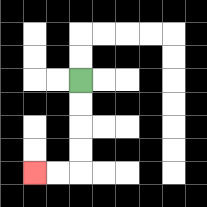{'start': '[3, 3]', 'end': '[1, 7]', 'path_directions': 'D,D,D,D,L,L', 'path_coordinates': '[[3, 3], [3, 4], [3, 5], [3, 6], [3, 7], [2, 7], [1, 7]]'}